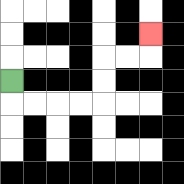{'start': '[0, 3]', 'end': '[6, 1]', 'path_directions': 'D,R,R,R,R,U,U,R,R,U', 'path_coordinates': '[[0, 3], [0, 4], [1, 4], [2, 4], [3, 4], [4, 4], [4, 3], [4, 2], [5, 2], [6, 2], [6, 1]]'}